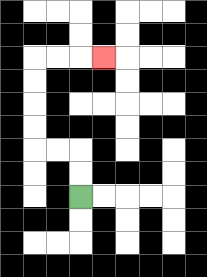{'start': '[3, 8]', 'end': '[4, 2]', 'path_directions': 'U,U,L,L,U,U,U,U,R,R,R', 'path_coordinates': '[[3, 8], [3, 7], [3, 6], [2, 6], [1, 6], [1, 5], [1, 4], [1, 3], [1, 2], [2, 2], [3, 2], [4, 2]]'}